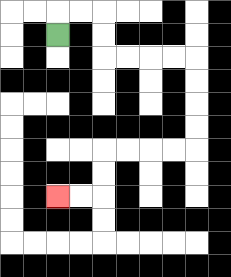{'start': '[2, 1]', 'end': '[2, 8]', 'path_directions': 'U,R,R,D,D,R,R,R,R,D,D,D,D,L,L,L,L,D,D,L,L', 'path_coordinates': '[[2, 1], [2, 0], [3, 0], [4, 0], [4, 1], [4, 2], [5, 2], [6, 2], [7, 2], [8, 2], [8, 3], [8, 4], [8, 5], [8, 6], [7, 6], [6, 6], [5, 6], [4, 6], [4, 7], [4, 8], [3, 8], [2, 8]]'}